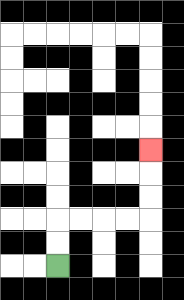{'start': '[2, 11]', 'end': '[6, 6]', 'path_directions': 'U,U,R,R,R,R,U,U,U', 'path_coordinates': '[[2, 11], [2, 10], [2, 9], [3, 9], [4, 9], [5, 9], [6, 9], [6, 8], [6, 7], [6, 6]]'}